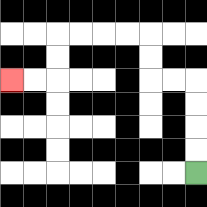{'start': '[8, 7]', 'end': '[0, 3]', 'path_directions': 'U,U,U,U,L,L,U,U,L,L,L,L,D,D,L,L', 'path_coordinates': '[[8, 7], [8, 6], [8, 5], [8, 4], [8, 3], [7, 3], [6, 3], [6, 2], [6, 1], [5, 1], [4, 1], [3, 1], [2, 1], [2, 2], [2, 3], [1, 3], [0, 3]]'}